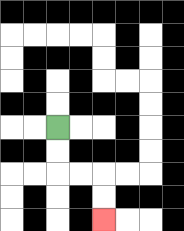{'start': '[2, 5]', 'end': '[4, 9]', 'path_directions': 'D,D,R,R,D,D', 'path_coordinates': '[[2, 5], [2, 6], [2, 7], [3, 7], [4, 7], [4, 8], [4, 9]]'}